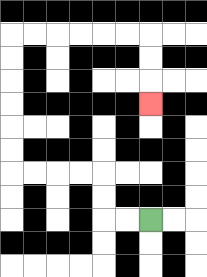{'start': '[6, 9]', 'end': '[6, 4]', 'path_directions': 'L,L,U,U,L,L,L,L,U,U,U,U,U,U,R,R,R,R,R,R,D,D,D', 'path_coordinates': '[[6, 9], [5, 9], [4, 9], [4, 8], [4, 7], [3, 7], [2, 7], [1, 7], [0, 7], [0, 6], [0, 5], [0, 4], [0, 3], [0, 2], [0, 1], [1, 1], [2, 1], [3, 1], [4, 1], [5, 1], [6, 1], [6, 2], [6, 3], [6, 4]]'}